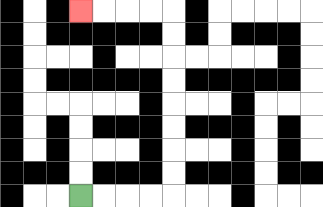{'start': '[3, 8]', 'end': '[3, 0]', 'path_directions': 'R,R,R,R,U,U,U,U,U,U,U,U,L,L,L,L', 'path_coordinates': '[[3, 8], [4, 8], [5, 8], [6, 8], [7, 8], [7, 7], [7, 6], [7, 5], [7, 4], [7, 3], [7, 2], [7, 1], [7, 0], [6, 0], [5, 0], [4, 0], [3, 0]]'}